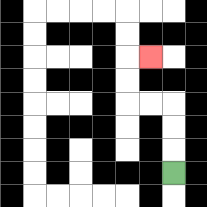{'start': '[7, 7]', 'end': '[6, 2]', 'path_directions': 'U,U,U,L,L,U,U,R', 'path_coordinates': '[[7, 7], [7, 6], [7, 5], [7, 4], [6, 4], [5, 4], [5, 3], [5, 2], [6, 2]]'}